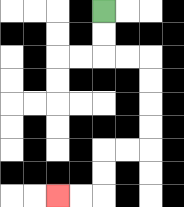{'start': '[4, 0]', 'end': '[2, 8]', 'path_directions': 'D,D,R,R,D,D,D,D,L,L,D,D,L,L', 'path_coordinates': '[[4, 0], [4, 1], [4, 2], [5, 2], [6, 2], [6, 3], [6, 4], [6, 5], [6, 6], [5, 6], [4, 6], [4, 7], [4, 8], [3, 8], [2, 8]]'}